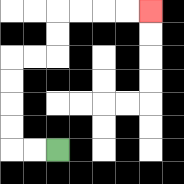{'start': '[2, 6]', 'end': '[6, 0]', 'path_directions': 'L,L,U,U,U,U,R,R,U,U,R,R,R,R', 'path_coordinates': '[[2, 6], [1, 6], [0, 6], [0, 5], [0, 4], [0, 3], [0, 2], [1, 2], [2, 2], [2, 1], [2, 0], [3, 0], [4, 0], [5, 0], [6, 0]]'}